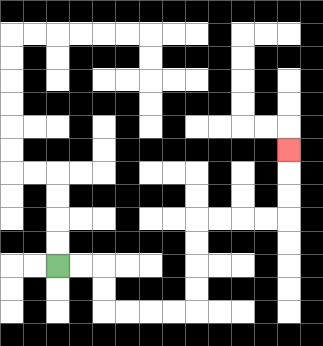{'start': '[2, 11]', 'end': '[12, 6]', 'path_directions': 'R,R,D,D,R,R,R,R,U,U,U,U,R,R,R,R,U,U,U', 'path_coordinates': '[[2, 11], [3, 11], [4, 11], [4, 12], [4, 13], [5, 13], [6, 13], [7, 13], [8, 13], [8, 12], [8, 11], [8, 10], [8, 9], [9, 9], [10, 9], [11, 9], [12, 9], [12, 8], [12, 7], [12, 6]]'}